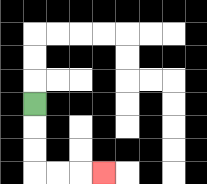{'start': '[1, 4]', 'end': '[4, 7]', 'path_directions': 'D,D,D,R,R,R', 'path_coordinates': '[[1, 4], [1, 5], [1, 6], [1, 7], [2, 7], [3, 7], [4, 7]]'}